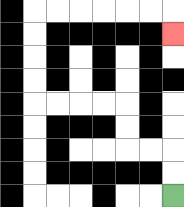{'start': '[7, 8]', 'end': '[7, 1]', 'path_directions': 'U,U,L,L,U,U,L,L,L,L,U,U,U,U,R,R,R,R,R,R,D', 'path_coordinates': '[[7, 8], [7, 7], [7, 6], [6, 6], [5, 6], [5, 5], [5, 4], [4, 4], [3, 4], [2, 4], [1, 4], [1, 3], [1, 2], [1, 1], [1, 0], [2, 0], [3, 0], [4, 0], [5, 0], [6, 0], [7, 0], [7, 1]]'}